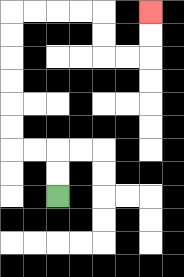{'start': '[2, 8]', 'end': '[6, 0]', 'path_directions': 'U,U,L,L,U,U,U,U,U,U,R,R,R,R,D,D,R,R,U,U', 'path_coordinates': '[[2, 8], [2, 7], [2, 6], [1, 6], [0, 6], [0, 5], [0, 4], [0, 3], [0, 2], [0, 1], [0, 0], [1, 0], [2, 0], [3, 0], [4, 0], [4, 1], [4, 2], [5, 2], [6, 2], [6, 1], [6, 0]]'}